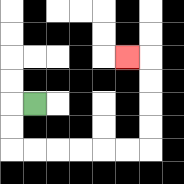{'start': '[1, 4]', 'end': '[5, 2]', 'path_directions': 'L,D,D,R,R,R,R,R,R,U,U,U,U,L', 'path_coordinates': '[[1, 4], [0, 4], [0, 5], [0, 6], [1, 6], [2, 6], [3, 6], [4, 6], [5, 6], [6, 6], [6, 5], [6, 4], [6, 3], [6, 2], [5, 2]]'}